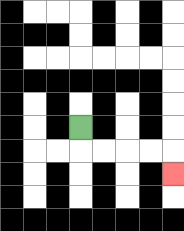{'start': '[3, 5]', 'end': '[7, 7]', 'path_directions': 'D,R,R,R,R,D', 'path_coordinates': '[[3, 5], [3, 6], [4, 6], [5, 6], [6, 6], [7, 6], [7, 7]]'}